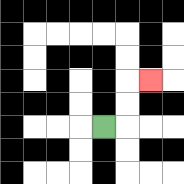{'start': '[4, 5]', 'end': '[6, 3]', 'path_directions': 'R,U,U,R', 'path_coordinates': '[[4, 5], [5, 5], [5, 4], [5, 3], [6, 3]]'}